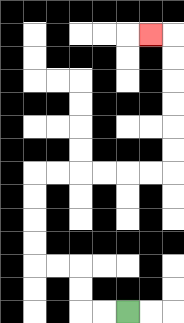{'start': '[5, 13]', 'end': '[6, 1]', 'path_directions': 'L,L,U,U,L,L,U,U,U,U,R,R,R,R,R,R,U,U,U,U,U,U,L', 'path_coordinates': '[[5, 13], [4, 13], [3, 13], [3, 12], [3, 11], [2, 11], [1, 11], [1, 10], [1, 9], [1, 8], [1, 7], [2, 7], [3, 7], [4, 7], [5, 7], [6, 7], [7, 7], [7, 6], [7, 5], [7, 4], [7, 3], [7, 2], [7, 1], [6, 1]]'}